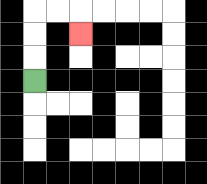{'start': '[1, 3]', 'end': '[3, 1]', 'path_directions': 'U,U,U,R,R,D', 'path_coordinates': '[[1, 3], [1, 2], [1, 1], [1, 0], [2, 0], [3, 0], [3, 1]]'}